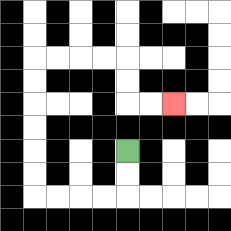{'start': '[5, 6]', 'end': '[7, 4]', 'path_directions': 'D,D,L,L,L,L,U,U,U,U,U,U,R,R,R,R,D,D,R,R', 'path_coordinates': '[[5, 6], [5, 7], [5, 8], [4, 8], [3, 8], [2, 8], [1, 8], [1, 7], [1, 6], [1, 5], [1, 4], [1, 3], [1, 2], [2, 2], [3, 2], [4, 2], [5, 2], [5, 3], [5, 4], [6, 4], [7, 4]]'}